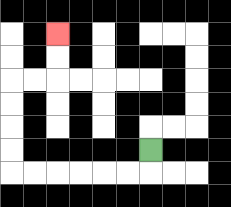{'start': '[6, 6]', 'end': '[2, 1]', 'path_directions': 'D,L,L,L,L,L,L,U,U,U,U,R,R,U,U', 'path_coordinates': '[[6, 6], [6, 7], [5, 7], [4, 7], [3, 7], [2, 7], [1, 7], [0, 7], [0, 6], [0, 5], [0, 4], [0, 3], [1, 3], [2, 3], [2, 2], [2, 1]]'}